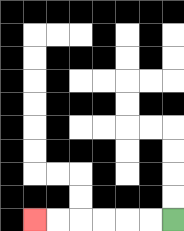{'start': '[7, 9]', 'end': '[1, 9]', 'path_directions': 'L,L,L,L,L,L', 'path_coordinates': '[[7, 9], [6, 9], [5, 9], [4, 9], [3, 9], [2, 9], [1, 9]]'}